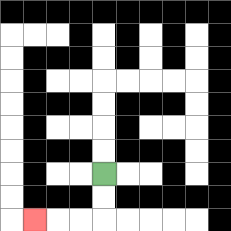{'start': '[4, 7]', 'end': '[1, 9]', 'path_directions': 'D,D,L,L,L', 'path_coordinates': '[[4, 7], [4, 8], [4, 9], [3, 9], [2, 9], [1, 9]]'}